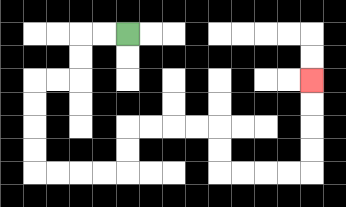{'start': '[5, 1]', 'end': '[13, 3]', 'path_directions': 'L,L,D,D,L,L,D,D,D,D,R,R,R,R,U,U,R,R,R,R,D,D,R,R,R,R,U,U,U,U', 'path_coordinates': '[[5, 1], [4, 1], [3, 1], [3, 2], [3, 3], [2, 3], [1, 3], [1, 4], [1, 5], [1, 6], [1, 7], [2, 7], [3, 7], [4, 7], [5, 7], [5, 6], [5, 5], [6, 5], [7, 5], [8, 5], [9, 5], [9, 6], [9, 7], [10, 7], [11, 7], [12, 7], [13, 7], [13, 6], [13, 5], [13, 4], [13, 3]]'}